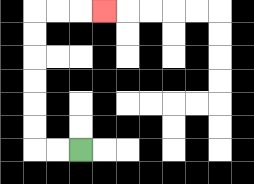{'start': '[3, 6]', 'end': '[4, 0]', 'path_directions': 'L,L,U,U,U,U,U,U,R,R,R', 'path_coordinates': '[[3, 6], [2, 6], [1, 6], [1, 5], [1, 4], [1, 3], [1, 2], [1, 1], [1, 0], [2, 0], [3, 0], [4, 0]]'}